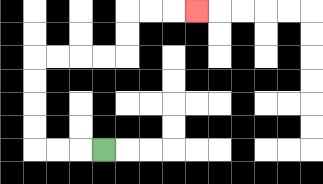{'start': '[4, 6]', 'end': '[8, 0]', 'path_directions': 'L,L,L,U,U,U,U,R,R,R,R,U,U,R,R,R', 'path_coordinates': '[[4, 6], [3, 6], [2, 6], [1, 6], [1, 5], [1, 4], [1, 3], [1, 2], [2, 2], [3, 2], [4, 2], [5, 2], [5, 1], [5, 0], [6, 0], [7, 0], [8, 0]]'}